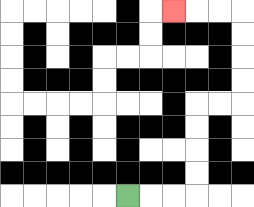{'start': '[5, 8]', 'end': '[7, 0]', 'path_directions': 'R,R,R,U,U,U,U,R,R,U,U,U,U,L,L,L', 'path_coordinates': '[[5, 8], [6, 8], [7, 8], [8, 8], [8, 7], [8, 6], [8, 5], [8, 4], [9, 4], [10, 4], [10, 3], [10, 2], [10, 1], [10, 0], [9, 0], [8, 0], [7, 0]]'}